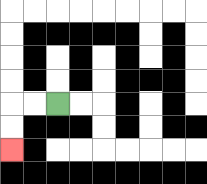{'start': '[2, 4]', 'end': '[0, 6]', 'path_directions': 'L,L,D,D', 'path_coordinates': '[[2, 4], [1, 4], [0, 4], [0, 5], [0, 6]]'}